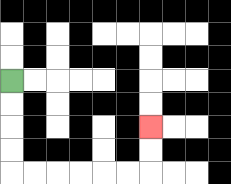{'start': '[0, 3]', 'end': '[6, 5]', 'path_directions': 'D,D,D,D,R,R,R,R,R,R,U,U', 'path_coordinates': '[[0, 3], [0, 4], [0, 5], [0, 6], [0, 7], [1, 7], [2, 7], [3, 7], [4, 7], [5, 7], [6, 7], [6, 6], [6, 5]]'}